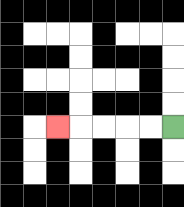{'start': '[7, 5]', 'end': '[2, 5]', 'path_directions': 'L,L,L,L,L', 'path_coordinates': '[[7, 5], [6, 5], [5, 5], [4, 5], [3, 5], [2, 5]]'}